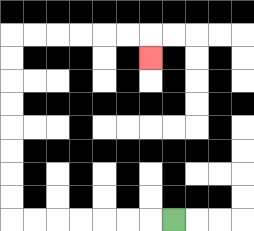{'start': '[7, 9]', 'end': '[6, 2]', 'path_directions': 'L,L,L,L,L,L,L,U,U,U,U,U,U,U,U,R,R,R,R,R,R,D', 'path_coordinates': '[[7, 9], [6, 9], [5, 9], [4, 9], [3, 9], [2, 9], [1, 9], [0, 9], [0, 8], [0, 7], [0, 6], [0, 5], [0, 4], [0, 3], [0, 2], [0, 1], [1, 1], [2, 1], [3, 1], [4, 1], [5, 1], [6, 1], [6, 2]]'}